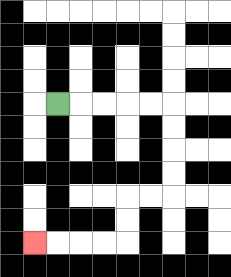{'start': '[2, 4]', 'end': '[1, 10]', 'path_directions': 'R,R,R,R,R,D,D,D,D,L,L,D,D,L,L,L,L', 'path_coordinates': '[[2, 4], [3, 4], [4, 4], [5, 4], [6, 4], [7, 4], [7, 5], [7, 6], [7, 7], [7, 8], [6, 8], [5, 8], [5, 9], [5, 10], [4, 10], [3, 10], [2, 10], [1, 10]]'}